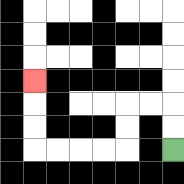{'start': '[7, 6]', 'end': '[1, 3]', 'path_directions': 'U,U,L,L,D,D,L,L,L,L,U,U,U', 'path_coordinates': '[[7, 6], [7, 5], [7, 4], [6, 4], [5, 4], [5, 5], [5, 6], [4, 6], [3, 6], [2, 6], [1, 6], [1, 5], [1, 4], [1, 3]]'}